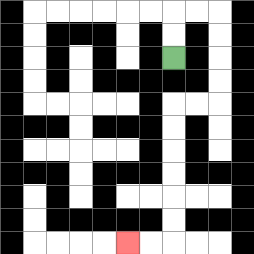{'start': '[7, 2]', 'end': '[5, 10]', 'path_directions': 'U,U,R,R,D,D,D,D,L,L,D,D,D,D,D,D,L,L', 'path_coordinates': '[[7, 2], [7, 1], [7, 0], [8, 0], [9, 0], [9, 1], [9, 2], [9, 3], [9, 4], [8, 4], [7, 4], [7, 5], [7, 6], [7, 7], [7, 8], [7, 9], [7, 10], [6, 10], [5, 10]]'}